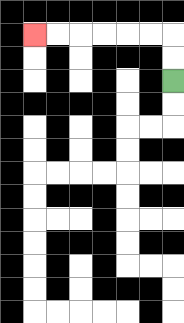{'start': '[7, 3]', 'end': '[1, 1]', 'path_directions': 'U,U,L,L,L,L,L,L', 'path_coordinates': '[[7, 3], [7, 2], [7, 1], [6, 1], [5, 1], [4, 1], [3, 1], [2, 1], [1, 1]]'}